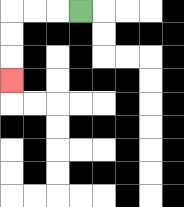{'start': '[3, 0]', 'end': '[0, 3]', 'path_directions': 'L,L,L,D,D,D', 'path_coordinates': '[[3, 0], [2, 0], [1, 0], [0, 0], [0, 1], [0, 2], [0, 3]]'}